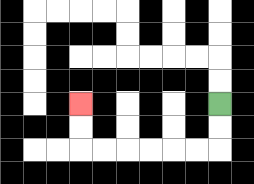{'start': '[9, 4]', 'end': '[3, 4]', 'path_directions': 'D,D,L,L,L,L,L,L,U,U', 'path_coordinates': '[[9, 4], [9, 5], [9, 6], [8, 6], [7, 6], [6, 6], [5, 6], [4, 6], [3, 6], [3, 5], [3, 4]]'}